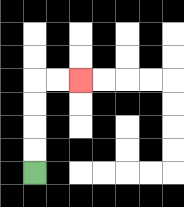{'start': '[1, 7]', 'end': '[3, 3]', 'path_directions': 'U,U,U,U,R,R', 'path_coordinates': '[[1, 7], [1, 6], [1, 5], [1, 4], [1, 3], [2, 3], [3, 3]]'}